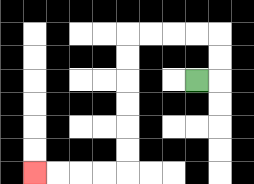{'start': '[8, 3]', 'end': '[1, 7]', 'path_directions': 'R,U,U,L,L,L,L,D,D,D,D,D,D,L,L,L,L', 'path_coordinates': '[[8, 3], [9, 3], [9, 2], [9, 1], [8, 1], [7, 1], [6, 1], [5, 1], [5, 2], [5, 3], [5, 4], [5, 5], [5, 6], [5, 7], [4, 7], [3, 7], [2, 7], [1, 7]]'}